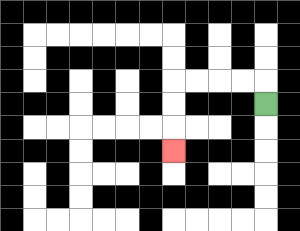{'start': '[11, 4]', 'end': '[7, 6]', 'path_directions': 'U,L,L,L,L,D,D,D', 'path_coordinates': '[[11, 4], [11, 3], [10, 3], [9, 3], [8, 3], [7, 3], [7, 4], [7, 5], [7, 6]]'}